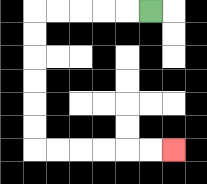{'start': '[6, 0]', 'end': '[7, 6]', 'path_directions': 'L,L,L,L,L,D,D,D,D,D,D,R,R,R,R,R,R', 'path_coordinates': '[[6, 0], [5, 0], [4, 0], [3, 0], [2, 0], [1, 0], [1, 1], [1, 2], [1, 3], [1, 4], [1, 5], [1, 6], [2, 6], [3, 6], [4, 6], [5, 6], [6, 6], [7, 6]]'}